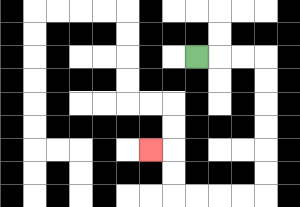{'start': '[8, 2]', 'end': '[6, 6]', 'path_directions': 'R,R,R,D,D,D,D,D,D,L,L,L,L,U,U,L', 'path_coordinates': '[[8, 2], [9, 2], [10, 2], [11, 2], [11, 3], [11, 4], [11, 5], [11, 6], [11, 7], [11, 8], [10, 8], [9, 8], [8, 8], [7, 8], [7, 7], [7, 6], [6, 6]]'}